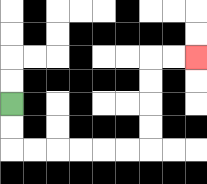{'start': '[0, 4]', 'end': '[8, 2]', 'path_directions': 'D,D,R,R,R,R,R,R,U,U,U,U,R,R', 'path_coordinates': '[[0, 4], [0, 5], [0, 6], [1, 6], [2, 6], [3, 6], [4, 6], [5, 6], [6, 6], [6, 5], [6, 4], [6, 3], [6, 2], [7, 2], [8, 2]]'}